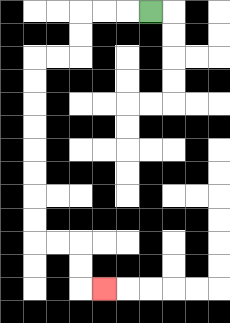{'start': '[6, 0]', 'end': '[4, 12]', 'path_directions': 'L,L,L,D,D,L,L,D,D,D,D,D,D,D,D,R,R,D,D,R', 'path_coordinates': '[[6, 0], [5, 0], [4, 0], [3, 0], [3, 1], [3, 2], [2, 2], [1, 2], [1, 3], [1, 4], [1, 5], [1, 6], [1, 7], [1, 8], [1, 9], [1, 10], [2, 10], [3, 10], [3, 11], [3, 12], [4, 12]]'}